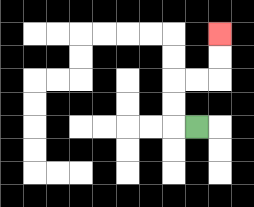{'start': '[8, 5]', 'end': '[9, 1]', 'path_directions': 'L,U,U,R,R,U,U', 'path_coordinates': '[[8, 5], [7, 5], [7, 4], [7, 3], [8, 3], [9, 3], [9, 2], [9, 1]]'}